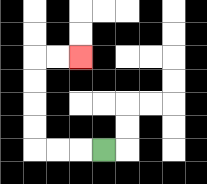{'start': '[4, 6]', 'end': '[3, 2]', 'path_directions': 'L,L,L,U,U,U,U,R,R', 'path_coordinates': '[[4, 6], [3, 6], [2, 6], [1, 6], [1, 5], [1, 4], [1, 3], [1, 2], [2, 2], [3, 2]]'}